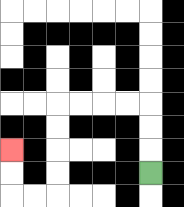{'start': '[6, 7]', 'end': '[0, 6]', 'path_directions': 'U,U,U,L,L,L,L,D,D,D,D,L,L,U,U', 'path_coordinates': '[[6, 7], [6, 6], [6, 5], [6, 4], [5, 4], [4, 4], [3, 4], [2, 4], [2, 5], [2, 6], [2, 7], [2, 8], [1, 8], [0, 8], [0, 7], [0, 6]]'}